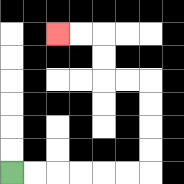{'start': '[0, 7]', 'end': '[2, 1]', 'path_directions': 'R,R,R,R,R,R,U,U,U,U,L,L,U,U,L,L', 'path_coordinates': '[[0, 7], [1, 7], [2, 7], [3, 7], [4, 7], [5, 7], [6, 7], [6, 6], [6, 5], [6, 4], [6, 3], [5, 3], [4, 3], [4, 2], [4, 1], [3, 1], [2, 1]]'}